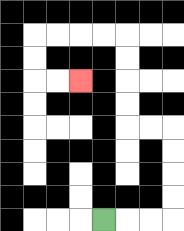{'start': '[4, 9]', 'end': '[3, 3]', 'path_directions': 'R,R,R,U,U,U,U,L,L,U,U,U,U,L,L,L,L,D,D,R,R', 'path_coordinates': '[[4, 9], [5, 9], [6, 9], [7, 9], [7, 8], [7, 7], [7, 6], [7, 5], [6, 5], [5, 5], [5, 4], [5, 3], [5, 2], [5, 1], [4, 1], [3, 1], [2, 1], [1, 1], [1, 2], [1, 3], [2, 3], [3, 3]]'}